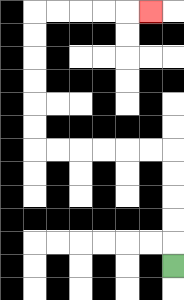{'start': '[7, 11]', 'end': '[6, 0]', 'path_directions': 'U,U,U,U,U,L,L,L,L,L,L,U,U,U,U,U,U,R,R,R,R,R', 'path_coordinates': '[[7, 11], [7, 10], [7, 9], [7, 8], [7, 7], [7, 6], [6, 6], [5, 6], [4, 6], [3, 6], [2, 6], [1, 6], [1, 5], [1, 4], [1, 3], [1, 2], [1, 1], [1, 0], [2, 0], [3, 0], [4, 0], [5, 0], [6, 0]]'}